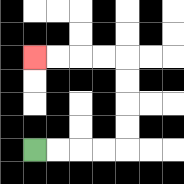{'start': '[1, 6]', 'end': '[1, 2]', 'path_directions': 'R,R,R,R,U,U,U,U,L,L,L,L', 'path_coordinates': '[[1, 6], [2, 6], [3, 6], [4, 6], [5, 6], [5, 5], [5, 4], [5, 3], [5, 2], [4, 2], [3, 2], [2, 2], [1, 2]]'}